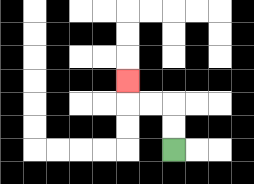{'start': '[7, 6]', 'end': '[5, 3]', 'path_directions': 'U,U,L,L,U', 'path_coordinates': '[[7, 6], [7, 5], [7, 4], [6, 4], [5, 4], [5, 3]]'}